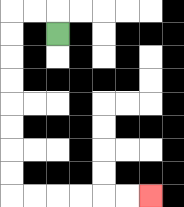{'start': '[2, 1]', 'end': '[6, 8]', 'path_directions': 'U,L,L,D,D,D,D,D,D,D,D,R,R,R,R,R,R', 'path_coordinates': '[[2, 1], [2, 0], [1, 0], [0, 0], [0, 1], [0, 2], [0, 3], [0, 4], [0, 5], [0, 6], [0, 7], [0, 8], [1, 8], [2, 8], [3, 8], [4, 8], [5, 8], [6, 8]]'}